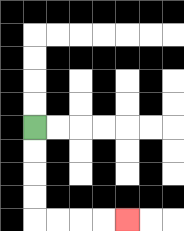{'start': '[1, 5]', 'end': '[5, 9]', 'path_directions': 'D,D,D,D,R,R,R,R', 'path_coordinates': '[[1, 5], [1, 6], [1, 7], [1, 8], [1, 9], [2, 9], [3, 9], [4, 9], [5, 9]]'}